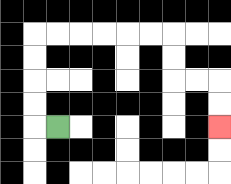{'start': '[2, 5]', 'end': '[9, 5]', 'path_directions': 'L,U,U,U,U,R,R,R,R,R,R,D,D,R,R,D,D', 'path_coordinates': '[[2, 5], [1, 5], [1, 4], [1, 3], [1, 2], [1, 1], [2, 1], [3, 1], [4, 1], [5, 1], [6, 1], [7, 1], [7, 2], [7, 3], [8, 3], [9, 3], [9, 4], [9, 5]]'}